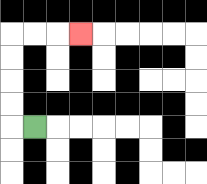{'start': '[1, 5]', 'end': '[3, 1]', 'path_directions': 'L,U,U,U,U,R,R,R', 'path_coordinates': '[[1, 5], [0, 5], [0, 4], [0, 3], [0, 2], [0, 1], [1, 1], [2, 1], [3, 1]]'}